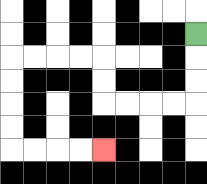{'start': '[8, 1]', 'end': '[4, 6]', 'path_directions': 'D,D,D,L,L,L,L,U,U,L,L,L,L,D,D,D,D,R,R,R,R', 'path_coordinates': '[[8, 1], [8, 2], [8, 3], [8, 4], [7, 4], [6, 4], [5, 4], [4, 4], [4, 3], [4, 2], [3, 2], [2, 2], [1, 2], [0, 2], [0, 3], [0, 4], [0, 5], [0, 6], [1, 6], [2, 6], [3, 6], [4, 6]]'}